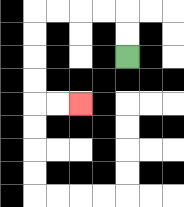{'start': '[5, 2]', 'end': '[3, 4]', 'path_directions': 'U,U,L,L,L,L,D,D,D,D,R,R', 'path_coordinates': '[[5, 2], [5, 1], [5, 0], [4, 0], [3, 0], [2, 0], [1, 0], [1, 1], [1, 2], [1, 3], [1, 4], [2, 4], [3, 4]]'}